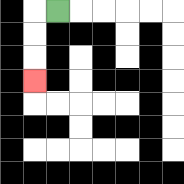{'start': '[2, 0]', 'end': '[1, 3]', 'path_directions': 'L,D,D,D', 'path_coordinates': '[[2, 0], [1, 0], [1, 1], [1, 2], [1, 3]]'}